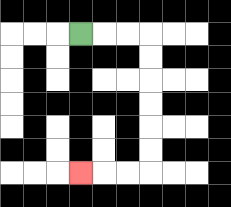{'start': '[3, 1]', 'end': '[3, 7]', 'path_directions': 'R,R,R,D,D,D,D,D,D,L,L,L', 'path_coordinates': '[[3, 1], [4, 1], [5, 1], [6, 1], [6, 2], [6, 3], [6, 4], [6, 5], [6, 6], [6, 7], [5, 7], [4, 7], [3, 7]]'}